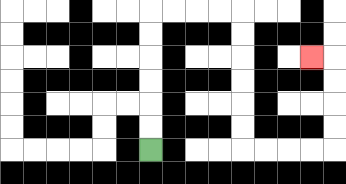{'start': '[6, 6]', 'end': '[13, 2]', 'path_directions': 'U,U,U,U,U,U,R,R,R,R,D,D,D,D,D,D,R,R,R,R,U,U,U,U,L', 'path_coordinates': '[[6, 6], [6, 5], [6, 4], [6, 3], [6, 2], [6, 1], [6, 0], [7, 0], [8, 0], [9, 0], [10, 0], [10, 1], [10, 2], [10, 3], [10, 4], [10, 5], [10, 6], [11, 6], [12, 6], [13, 6], [14, 6], [14, 5], [14, 4], [14, 3], [14, 2], [13, 2]]'}